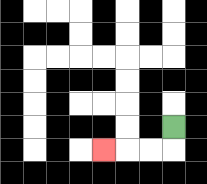{'start': '[7, 5]', 'end': '[4, 6]', 'path_directions': 'D,L,L,L', 'path_coordinates': '[[7, 5], [7, 6], [6, 6], [5, 6], [4, 6]]'}